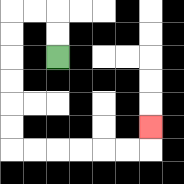{'start': '[2, 2]', 'end': '[6, 5]', 'path_directions': 'U,U,L,L,D,D,D,D,D,D,R,R,R,R,R,R,U', 'path_coordinates': '[[2, 2], [2, 1], [2, 0], [1, 0], [0, 0], [0, 1], [0, 2], [0, 3], [0, 4], [0, 5], [0, 6], [1, 6], [2, 6], [3, 6], [4, 6], [5, 6], [6, 6], [6, 5]]'}